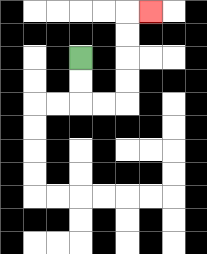{'start': '[3, 2]', 'end': '[6, 0]', 'path_directions': 'D,D,R,R,U,U,U,U,R', 'path_coordinates': '[[3, 2], [3, 3], [3, 4], [4, 4], [5, 4], [5, 3], [5, 2], [5, 1], [5, 0], [6, 0]]'}